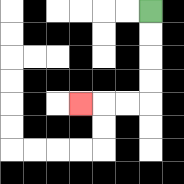{'start': '[6, 0]', 'end': '[3, 4]', 'path_directions': 'D,D,D,D,L,L,L', 'path_coordinates': '[[6, 0], [6, 1], [6, 2], [6, 3], [6, 4], [5, 4], [4, 4], [3, 4]]'}